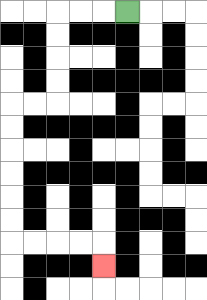{'start': '[5, 0]', 'end': '[4, 11]', 'path_directions': 'L,L,L,D,D,D,D,L,L,D,D,D,D,D,D,R,R,R,R,D', 'path_coordinates': '[[5, 0], [4, 0], [3, 0], [2, 0], [2, 1], [2, 2], [2, 3], [2, 4], [1, 4], [0, 4], [0, 5], [0, 6], [0, 7], [0, 8], [0, 9], [0, 10], [1, 10], [2, 10], [3, 10], [4, 10], [4, 11]]'}